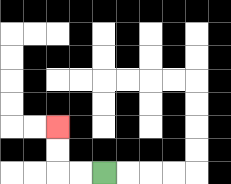{'start': '[4, 7]', 'end': '[2, 5]', 'path_directions': 'L,L,U,U', 'path_coordinates': '[[4, 7], [3, 7], [2, 7], [2, 6], [2, 5]]'}